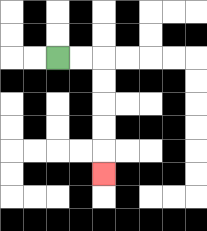{'start': '[2, 2]', 'end': '[4, 7]', 'path_directions': 'R,R,D,D,D,D,D', 'path_coordinates': '[[2, 2], [3, 2], [4, 2], [4, 3], [4, 4], [4, 5], [4, 6], [4, 7]]'}